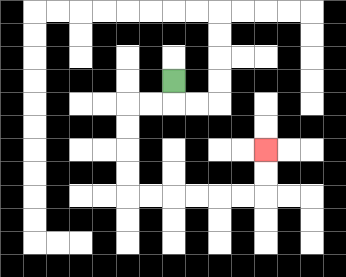{'start': '[7, 3]', 'end': '[11, 6]', 'path_directions': 'D,L,L,D,D,D,D,R,R,R,R,R,R,U,U', 'path_coordinates': '[[7, 3], [7, 4], [6, 4], [5, 4], [5, 5], [5, 6], [5, 7], [5, 8], [6, 8], [7, 8], [8, 8], [9, 8], [10, 8], [11, 8], [11, 7], [11, 6]]'}